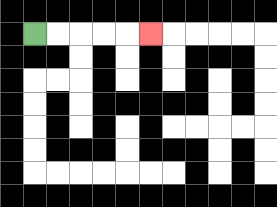{'start': '[1, 1]', 'end': '[6, 1]', 'path_directions': 'R,R,R,R,R', 'path_coordinates': '[[1, 1], [2, 1], [3, 1], [4, 1], [5, 1], [6, 1]]'}